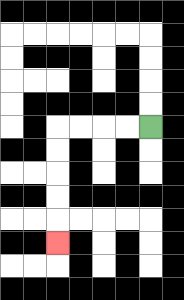{'start': '[6, 5]', 'end': '[2, 10]', 'path_directions': 'L,L,L,L,D,D,D,D,D', 'path_coordinates': '[[6, 5], [5, 5], [4, 5], [3, 5], [2, 5], [2, 6], [2, 7], [2, 8], [2, 9], [2, 10]]'}